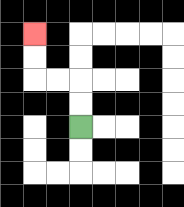{'start': '[3, 5]', 'end': '[1, 1]', 'path_directions': 'U,U,L,L,U,U', 'path_coordinates': '[[3, 5], [3, 4], [3, 3], [2, 3], [1, 3], [1, 2], [1, 1]]'}